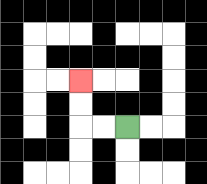{'start': '[5, 5]', 'end': '[3, 3]', 'path_directions': 'L,L,U,U', 'path_coordinates': '[[5, 5], [4, 5], [3, 5], [3, 4], [3, 3]]'}